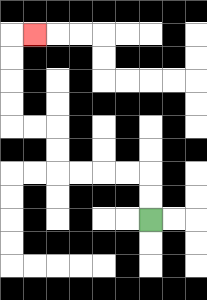{'start': '[6, 9]', 'end': '[1, 1]', 'path_directions': 'U,U,L,L,L,L,U,U,L,L,U,U,U,U,R', 'path_coordinates': '[[6, 9], [6, 8], [6, 7], [5, 7], [4, 7], [3, 7], [2, 7], [2, 6], [2, 5], [1, 5], [0, 5], [0, 4], [0, 3], [0, 2], [0, 1], [1, 1]]'}